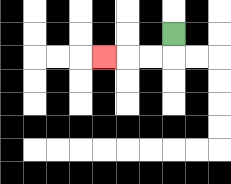{'start': '[7, 1]', 'end': '[4, 2]', 'path_directions': 'D,L,L,L', 'path_coordinates': '[[7, 1], [7, 2], [6, 2], [5, 2], [4, 2]]'}